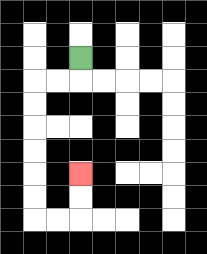{'start': '[3, 2]', 'end': '[3, 7]', 'path_directions': 'D,L,L,D,D,D,D,D,D,R,R,U,U', 'path_coordinates': '[[3, 2], [3, 3], [2, 3], [1, 3], [1, 4], [1, 5], [1, 6], [1, 7], [1, 8], [1, 9], [2, 9], [3, 9], [3, 8], [3, 7]]'}